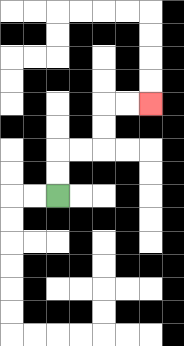{'start': '[2, 8]', 'end': '[6, 4]', 'path_directions': 'U,U,R,R,U,U,R,R', 'path_coordinates': '[[2, 8], [2, 7], [2, 6], [3, 6], [4, 6], [4, 5], [4, 4], [5, 4], [6, 4]]'}